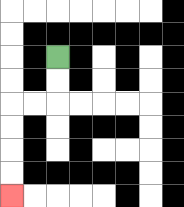{'start': '[2, 2]', 'end': '[0, 8]', 'path_directions': 'D,D,L,L,D,D,D,D', 'path_coordinates': '[[2, 2], [2, 3], [2, 4], [1, 4], [0, 4], [0, 5], [0, 6], [0, 7], [0, 8]]'}